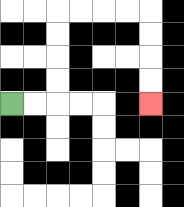{'start': '[0, 4]', 'end': '[6, 4]', 'path_directions': 'R,R,U,U,U,U,R,R,R,R,D,D,D,D', 'path_coordinates': '[[0, 4], [1, 4], [2, 4], [2, 3], [2, 2], [2, 1], [2, 0], [3, 0], [4, 0], [5, 0], [6, 0], [6, 1], [6, 2], [6, 3], [6, 4]]'}